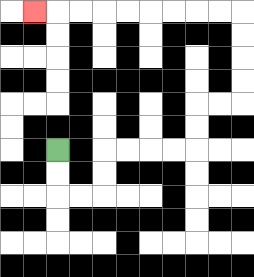{'start': '[2, 6]', 'end': '[1, 0]', 'path_directions': 'D,D,R,R,U,U,R,R,R,R,U,U,R,R,U,U,U,U,L,L,L,L,L,L,L,L,L', 'path_coordinates': '[[2, 6], [2, 7], [2, 8], [3, 8], [4, 8], [4, 7], [4, 6], [5, 6], [6, 6], [7, 6], [8, 6], [8, 5], [8, 4], [9, 4], [10, 4], [10, 3], [10, 2], [10, 1], [10, 0], [9, 0], [8, 0], [7, 0], [6, 0], [5, 0], [4, 0], [3, 0], [2, 0], [1, 0]]'}